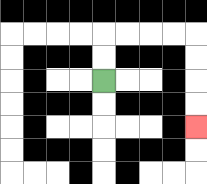{'start': '[4, 3]', 'end': '[8, 5]', 'path_directions': 'U,U,R,R,R,R,D,D,D,D', 'path_coordinates': '[[4, 3], [4, 2], [4, 1], [5, 1], [6, 1], [7, 1], [8, 1], [8, 2], [8, 3], [8, 4], [8, 5]]'}